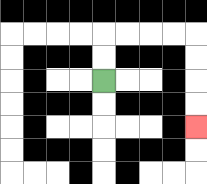{'start': '[4, 3]', 'end': '[8, 5]', 'path_directions': 'U,U,R,R,R,R,D,D,D,D', 'path_coordinates': '[[4, 3], [4, 2], [4, 1], [5, 1], [6, 1], [7, 1], [8, 1], [8, 2], [8, 3], [8, 4], [8, 5]]'}